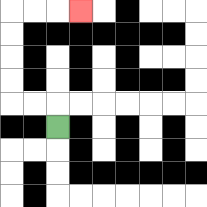{'start': '[2, 5]', 'end': '[3, 0]', 'path_directions': 'U,L,L,U,U,U,U,R,R,R', 'path_coordinates': '[[2, 5], [2, 4], [1, 4], [0, 4], [0, 3], [0, 2], [0, 1], [0, 0], [1, 0], [2, 0], [3, 0]]'}